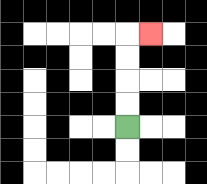{'start': '[5, 5]', 'end': '[6, 1]', 'path_directions': 'U,U,U,U,R', 'path_coordinates': '[[5, 5], [5, 4], [5, 3], [5, 2], [5, 1], [6, 1]]'}